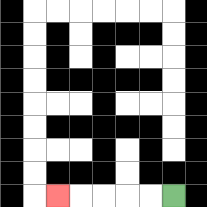{'start': '[7, 8]', 'end': '[2, 8]', 'path_directions': 'L,L,L,L,L', 'path_coordinates': '[[7, 8], [6, 8], [5, 8], [4, 8], [3, 8], [2, 8]]'}